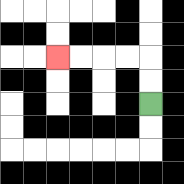{'start': '[6, 4]', 'end': '[2, 2]', 'path_directions': 'U,U,L,L,L,L', 'path_coordinates': '[[6, 4], [6, 3], [6, 2], [5, 2], [4, 2], [3, 2], [2, 2]]'}